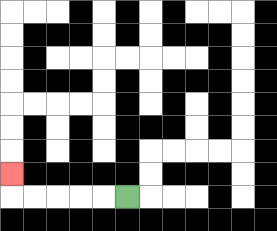{'start': '[5, 8]', 'end': '[0, 7]', 'path_directions': 'L,L,L,L,L,U', 'path_coordinates': '[[5, 8], [4, 8], [3, 8], [2, 8], [1, 8], [0, 8], [0, 7]]'}